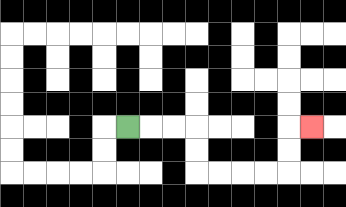{'start': '[5, 5]', 'end': '[13, 5]', 'path_directions': 'R,R,R,D,D,R,R,R,R,U,U,R', 'path_coordinates': '[[5, 5], [6, 5], [7, 5], [8, 5], [8, 6], [8, 7], [9, 7], [10, 7], [11, 7], [12, 7], [12, 6], [12, 5], [13, 5]]'}